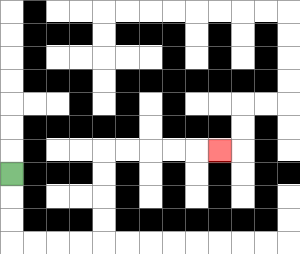{'start': '[0, 7]', 'end': '[9, 6]', 'path_directions': 'D,D,D,R,R,R,R,U,U,U,U,R,R,R,R,R', 'path_coordinates': '[[0, 7], [0, 8], [0, 9], [0, 10], [1, 10], [2, 10], [3, 10], [4, 10], [4, 9], [4, 8], [4, 7], [4, 6], [5, 6], [6, 6], [7, 6], [8, 6], [9, 6]]'}